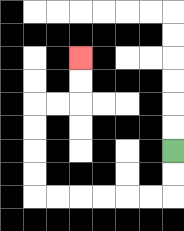{'start': '[7, 6]', 'end': '[3, 2]', 'path_directions': 'D,D,L,L,L,L,L,L,U,U,U,U,R,R,U,U', 'path_coordinates': '[[7, 6], [7, 7], [7, 8], [6, 8], [5, 8], [4, 8], [3, 8], [2, 8], [1, 8], [1, 7], [1, 6], [1, 5], [1, 4], [2, 4], [3, 4], [3, 3], [3, 2]]'}